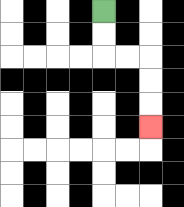{'start': '[4, 0]', 'end': '[6, 5]', 'path_directions': 'D,D,R,R,D,D,D', 'path_coordinates': '[[4, 0], [4, 1], [4, 2], [5, 2], [6, 2], [6, 3], [6, 4], [6, 5]]'}